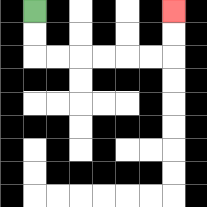{'start': '[1, 0]', 'end': '[7, 0]', 'path_directions': 'D,D,R,R,R,R,R,R,U,U', 'path_coordinates': '[[1, 0], [1, 1], [1, 2], [2, 2], [3, 2], [4, 2], [5, 2], [6, 2], [7, 2], [7, 1], [7, 0]]'}